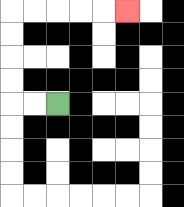{'start': '[2, 4]', 'end': '[5, 0]', 'path_directions': 'L,L,U,U,U,U,R,R,R,R,R', 'path_coordinates': '[[2, 4], [1, 4], [0, 4], [0, 3], [0, 2], [0, 1], [0, 0], [1, 0], [2, 0], [3, 0], [4, 0], [5, 0]]'}